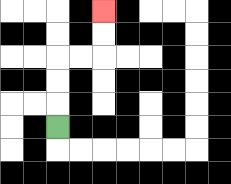{'start': '[2, 5]', 'end': '[4, 0]', 'path_directions': 'U,U,U,R,R,U,U', 'path_coordinates': '[[2, 5], [2, 4], [2, 3], [2, 2], [3, 2], [4, 2], [4, 1], [4, 0]]'}